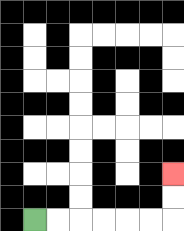{'start': '[1, 9]', 'end': '[7, 7]', 'path_directions': 'R,R,R,R,R,R,U,U', 'path_coordinates': '[[1, 9], [2, 9], [3, 9], [4, 9], [5, 9], [6, 9], [7, 9], [7, 8], [7, 7]]'}